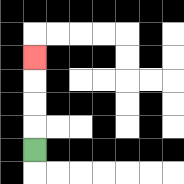{'start': '[1, 6]', 'end': '[1, 2]', 'path_directions': 'U,U,U,U', 'path_coordinates': '[[1, 6], [1, 5], [1, 4], [1, 3], [1, 2]]'}